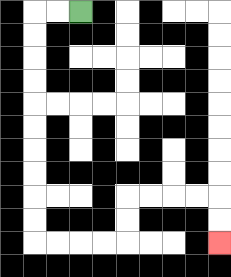{'start': '[3, 0]', 'end': '[9, 10]', 'path_directions': 'L,L,D,D,D,D,D,D,D,D,D,D,R,R,R,R,U,U,R,R,R,R,D,D', 'path_coordinates': '[[3, 0], [2, 0], [1, 0], [1, 1], [1, 2], [1, 3], [1, 4], [1, 5], [1, 6], [1, 7], [1, 8], [1, 9], [1, 10], [2, 10], [3, 10], [4, 10], [5, 10], [5, 9], [5, 8], [6, 8], [7, 8], [8, 8], [9, 8], [9, 9], [9, 10]]'}